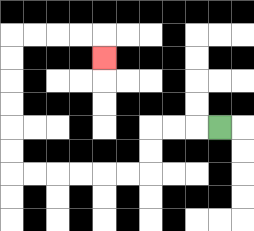{'start': '[9, 5]', 'end': '[4, 2]', 'path_directions': 'L,L,L,D,D,L,L,L,L,L,L,U,U,U,U,U,U,R,R,R,R,D', 'path_coordinates': '[[9, 5], [8, 5], [7, 5], [6, 5], [6, 6], [6, 7], [5, 7], [4, 7], [3, 7], [2, 7], [1, 7], [0, 7], [0, 6], [0, 5], [0, 4], [0, 3], [0, 2], [0, 1], [1, 1], [2, 1], [3, 1], [4, 1], [4, 2]]'}